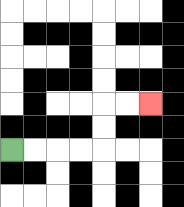{'start': '[0, 6]', 'end': '[6, 4]', 'path_directions': 'R,R,R,R,U,U,R,R', 'path_coordinates': '[[0, 6], [1, 6], [2, 6], [3, 6], [4, 6], [4, 5], [4, 4], [5, 4], [6, 4]]'}